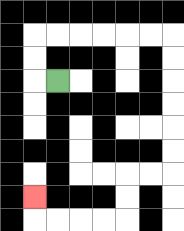{'start': '[2, 3]', 'end': '[1, 8]', 'path_directions': 'L,U,U,R,R,R,R,R,R,D,D,D,D,D,D,L,L,D,D,L,L,L,L,U', 'path_coordinates': '[[2, 3], [1, 3], [1, 2], [1, 1], [2, 1], [3, 1], [4, 1], [5, 1], [6, 1], [7, 1], [7, 2], [7, 3], [7, 4], [7, 5], [7, 6], [7, 7], [6, 7], [5, 7], [5, 8], [5, 9], [4, 9], [3, 9], [2, 9], [1, 9], [1, 8]]'}